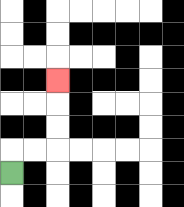{'start': '[0, 7]', 'end': '[2, 3]', 'path_directions': 'U,R,R,U,U,U', 'path_coordinates': '[[0, 7], [0, 6], [1, 6], [2, 6], [2, 5], [2, 4], [2, 3]]'}